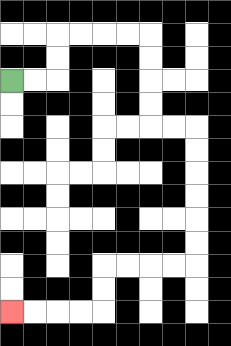{'start': '[0, 3]', 'end': '[0, 13]', 'path_directions': 'R,R,U,U,R,R,R,R,D,D,D,D,R,R,D,D,D,D,D,D,L,L,L,L,D,D,L,L,L,L', 'path_coordinates': '[[0, 3], [1, 3], [2, 3], [2, 2], [2, 1], [3, 1], [4, 1], [5, 1], [6, 1], [6, 2], [6, 3], [6, 4], [6, 5], [7, 5], [8, 5], [8, 6], [8, 7], [8, 8], [8, 9], [8, 10], [8, 11], [7, 11], [6, 11], [5, 11], [4, 11], [4, 12], [4, 13], [3, 13], [2, 13], [1, 13], [0, 13]]'}